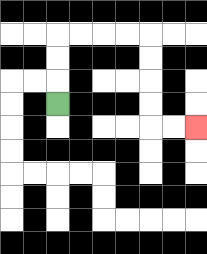{'start': '[2, 4]', 'end': '[8, 5]', 'path_directions': 'U,U,U,R,R,R,R,D,D,D,D,R,R', 'path_coordinates': '[[2, 4], [2, 3], [2, 2], [2, 1], [3, 1], [4, 1], [5, 1], [6, 1], [6, 2], [6, 3], [6, 4], [6, 5], [7, 5], [8, 5]]'}